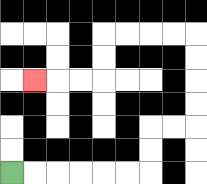{'start': '[0, 7]', 'end': '[1, 3]', 'path_directions': 'R,R,R,R,R,R,U,U,R,R,U,U,U,U,L,L,L,L,D,D,L,L,L', 'path_coordinates': '[[0, 7], [1, 7], [2, 7], [3, 7], [4, 7], [5, 7], [6, 7], [6, 6], [6, 5], [7, 5], [8, 5], [8, 4], [8, 3], [8, 2], [8, 1], [7, 1], [6, 1], [5, 1], [4, 1], [4, 2], [4, 3], [3, 3], [2, 3], [1, 3]]'}